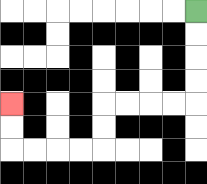{'start': '[8, 0]', 'end': '[0, 4]', 'path_directions': 'D,D,D,D,L,L,L,L,D,D,L,L,L,L,U,U', 'path_coordinates': '[[8, 0], [8, 1], [8, 2], [8, 3], [8, 4], [7, 4], [6, 4], [5, 4], [4, 4], [4, 5], [4, 6], [3, 6], [2, 6], [1, 6], [0, 6], [0, 5], [0, 4]]'}